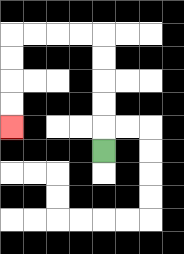{'start': '[4, 6]', 'end': '[0, 5]', 'path_directions': 'U,U,U,U,U,L,L,L,L,D,D,D,D', 'path_coordinates': '[[4, 6], [4, 5], [4, 4], [4, 3], [4, 2], [4, 1], [3, 1], [2, 1], [1, 1], [0, 1], [0, 2], [0, 3], [0, 4], [0, 5]]'}